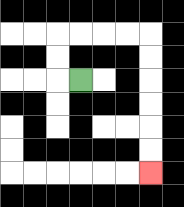{'start': '[3, 3]', 'end': '[6, 7]', 'path_directions': 'L,U,U,R,R,R,R,D,D,D,D,D,D', 'path_coordinates': '[[3, 3], [2, 3], [2, 2], [2, 1], [3, 1], [4, 1], [5, 1], [6, 1], [6, 2], [6, 3], [6, 4], [6, 5], [6, 6], [6, 7]]'}